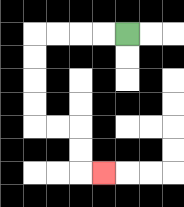{'start': '[5, 1]', 'end': '[4, 7]', 'path_directions': 'L,L,L,L,D,D,D,D,R,R,D,D,R', 'path_coordinates': '[[5, 1], [4, 1], [3, 1], [2, 1], [1, 1], [1, 2], [1, 3], [1, 4], [1, 5], [2, 5], [3, 5], [3, 6], [3, 7], [4, 7]]'}